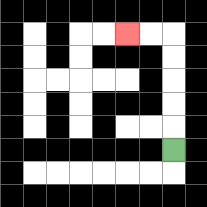{'start': '[7, 6]', 'end': '[5, 1]', 'path_directions': 'U,U,U,U,U,L,L', 'path_coordinates': '[[7, 6], [7, 5], [7, 4], [7, 3], [7, 2], [7, 1], [6, 1], [5, 1]]'}